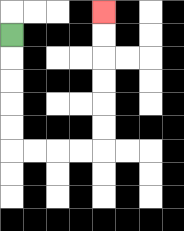{'start': '[0, 1]', 'end': '[4, 0]', 'path_directions': 'D,D,D,D,D,R,R,R,R,U,U,U,U,U,U', 'path_coordinates': '[[0, 1], [0, 2], [0, 3], [0, 4], [0, 5], [0, 6], [1, 6], [2, 6], [3, 6], [4, 6], [4, 5], [4, 4], [4, 3], [4, 2], [4, 1], [4, 0]]'}